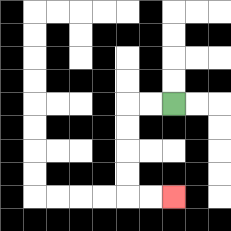{'start': '[7, 4]', 'end': '[7, 8]', 'path_directions': 'L,L,D,D,D,D,R,R', 'path_coordinates': '[[7, 4], [6, 4], [5, 4], [5, 5], [5, 6], [5, 7], [5, 8], [6, 8], [7, 8]]'}